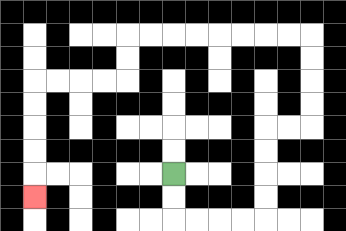{'start': '[7, 7]', 'end': '[1, 8]', 'path_directions': 'D,D,R,R,R,R,U,U,U,U,R,R,U,U,U,U,L,L,L,L,L,L,L,L,D,D,L,L,L,L,D,D,D,D,D', 'path_coordinates': '[[7, 7], [7, 8], [7, 9], [8, 9], [9, 9], [10, 9], [11, 9], [11, 8], [11, 7], [11, 6], [11, 5], [12, 5], [13, 5], [13, 4], [13, 3], [13, 2], [13, 1], [12, 1], [11, 1], [10, 1], [9, 1], [8, 1], [7, 1], [6, 1], [5, 1], [5, 2], [5, 3], [4, 3], [3, 3], [2, 3], [1, 3], [1, 4], [1, 5], [1, 6], [1, 7], [1, 8]]'}